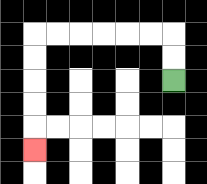{'start': '[7, 3]', 'end': '[1, 6]', 'path_directions': 'U,U,L,L,L,L,L,L,D,D,D,D,D', 'path_coordinates': '[[7, 3], [7, 2], [7, 1], [6, 1], [5, 1], [4, 1], [3, 1], [2, 1], [1, 1], [1, 2], [1, 3], [1, 4], [1, 5], [1, 6]]'}